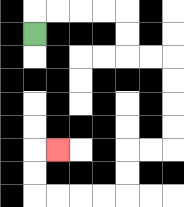{'start': '[1, 1]', 'end': '[2, 6]', 'path_directions': 'U,R,R,R,R,D,D,R,R,D,D,D,D,L,L,D,D,L,L,L,L,U,U,R', 'path_coordinates': '[[1, 1], [1, 0], [2, 0], [3, 0], [4, 0], [5, 0], [5, 1], [5, 2], [6, 2], [7, 2], [7, 3], [7, 4], [7, 5], [7, 6], [6, 6], [5, 6], [5, 7], [5, 8], [4, 8], [3, 8], [2, 8], [1, 8], [1, 7], [1, 6], [2, 6]]'}